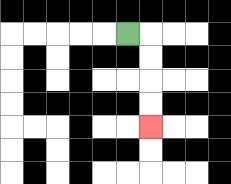{'start': '[5, 1]', 'end': '[6, 5]', 'path_directions': 'R,D,D,D,D', 'path_coordinates': '[[5, 1], [6, 1], [6, 2], [6, 3], [6, 4], [6, 5]]'}